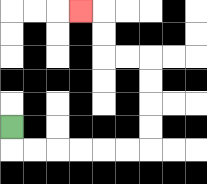{'start': '[0, 5]', 'end': '[3, 0]', 'path_directions': 'D,R,R,R,R,R,R,U,U,U,U,L,L,U,U,L', 'path_coordinates': '[[0, 5], [0, 6], [1, 6], [2, 6], [3, 6], [4, 6], [5, 6], [6, 6], [6, 5], [6, 4], [6, 3], [6, 2], [5, 2], [4, 2], [4, 1], [4, 0], [3, 0]]'}